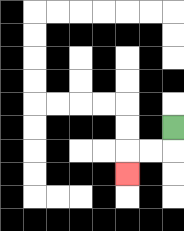{'start': '[7, 5]', 'end': '[5, 7]', 'path_directions': 'D,L,L,D', 'path_coordinates': '[[7, 5], [7, 6], [6, 6], [5, 6], [5, 7]]'}